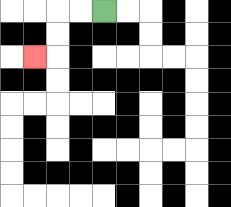{'start': '[4, 0]', 'end': '[1, 2]', 'path_directions': 'L,L,D,D,L', 'path_coordinates': '[[4, 0], [3, 0], [2, 0], [2, 1], [2, 2], [1, 2]]'}